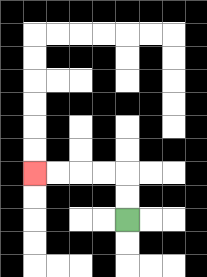{'start': '[5, 9]', 'end': '[1, 7]', 'path_directions': 'U,U,L,L,L,L', 'path_coordinates': '[[5, 9], [5, 8], [5, 7], [4, 7], [3, 7], [2, 7], [1, 7]]'}